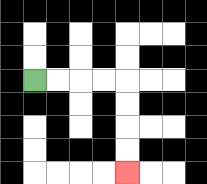{'start': '[1, 3]', 'end': '[5, 7]', 'path_directions': 'R,R,R,R,D,D,D,D', 'path_coordinates': '[[1, 3], [2, 3], [3, 3], [4, 3], [5, 3], [5, 4], [5, 5], [5, 6], [5, 7]]'}